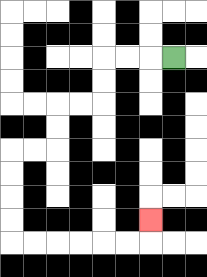{'start': '[7, 2]', 'end': '[6, 9]', 'path_directions': 'L,L,L,D,D,L,L,D,D,L,L,D,D,D,D,R,R,R,R,R,R,U', 'path_coordinates': '[[7, 2], [6, 2], [5, 2], [4, 2], [4, 3], [4, 4], [3, 4], [2, 4], [2, 5], [2, 6], [1, 6], [0, 6], [0, 7], [0, 8], [0, 9], [0, 10], [1, 10], [2, 10], [3, 10], [4, 10], [5, 10], [6, 10], [6, 9]]'}